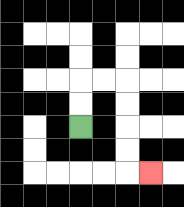{'start': '[3, 5]', 'end': '[6, 7]', 'path_directions': 'U,U,R,R,D,D,D,D,R', 'path_coordinates': '[[3, 5], [3, 4], [3, 3], [4, 3], [5, 3], [5, 4], [5, 5], [5, 6], [5, 7], [6, 7]]'}